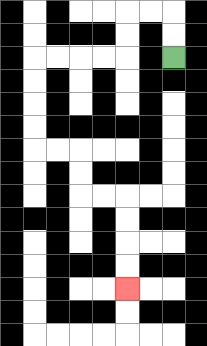{'start': '[7, 2]', 'end': '[5, 12]', 'path_directions': 'U,U,L,L,D,D,L,L,L,L,D,D,D,D,R,R,D,D,R,R,D,D,D,D', 'path_coordinates': '[[7, 2], [7, 1], [7, 0], [6, 0], [5, 0], [5, 1], [5, 2], [4, 2], [3, 2], [2, 2], [1, 2], [1, 3], [1, 4], [1, 5], [1, 6], [2, 6], [3, 6], [3, 7], [3, 8], [4, 8], [5, 8], [5, 9], [5, 10], [5, 11], [5, 12]]'}